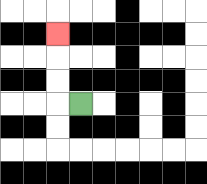{'start': '[3, 4]', 'end': '[2, 1]', 'path_directions': 'L,U,U,U', 'path_coordinates': '[[3, 4], [2, 4], [2, 3], [2, 2], [2, 1]]'}